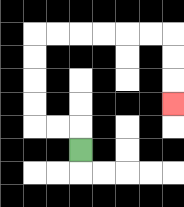{'start': '[3, 6]', 'end': '[7, 4]', 'path_directions': 'U,L,L,U,U,U,U,R,R,R,R,R,R,D,D,D', 'path_coordinates': '[[3, 6], [3, 5], [2, 5], [1, 5], [1, 4], [1, 3], [1, 2], [1, 1], [2, 1], [3, 1], [4, 1], [5, 1], [6, 1], [7, 1], [7, 2], [7, 3], [7, 4]]'}